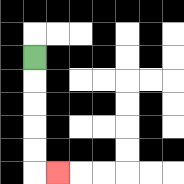{'start': '[1, 2]', 'end': '[2, 7]', 'path_directions': 'D,D,D,D,D,R', 'path_coordinates': '[[1, 2], [1, 3], [1, 4], [1, 5], [1, 6], [1, 7], [2, 7]]'}